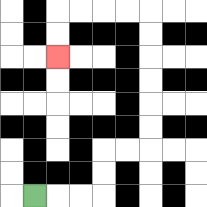{'start': '[1, 8]', 'end': '[2, 2]', 'path_directions': 'R,R,R,U,U,R,R,U,U,U,U,U,U,L,L,L,L,D,D', 'path_coordinates': '[[1, 8], [2, 8], [3, 8], [4, 8], [4, 7], [4, 6], [5, 6], [6, 6], [6, 5], [6, 4], [6, 3], [6, 2], [6, 1], [6, 0], [5, 0], [4, 0], [3, 0], [2, 0], [2, 1], [2, 2]]'}